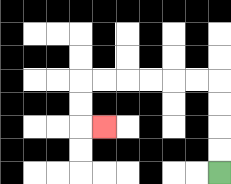{'start': '[9, 7]', 'end': '[4, 5]', 'path_directions': 'U,U,U,U,L,L,L,L,L,L,D,D,R', 'path_coordinates': '[[9, 7], [9, 6], [9, 5], [9, 4], [9, 3], [8, 3], [7, 3], [6, 3], [5, 3], [4, 3], [3, 3], [3, 4], [3, 5], [4, 5]]'}